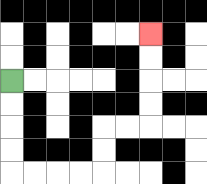{'start': '[0, 3]', 'end': '[6, 1]', 'path_directions': 'D,D,D,D,R,R,R,R,U,U,R,R,U,U,U,U', 'path_coordinates': '[[0, 3], [0, 4], [0, 5], [0, 6], [0, 7], [1, 7], [2, 7], [3, 7], [4, 7], [4, 6], [4, 5], [5, 5], [6, 5], [6, 4], [6, 3], [6, 2], [6, 1]]'}